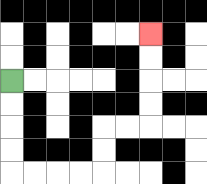{'start': '[0, 3]', 'end': '[6, 1]', 'path_directions': 'D,D,D,D,R,R,R,R,U,U,R,R,U,U,U,U', 'path_coordinates': '[[0, 3], [0, 4], [0, 5], [0, 6], [0, 7], [1, 7], [2, 7], [3, 7], [4, 7], [4, 6], [4, 5], [5, 5], [6, 5], [6, 4], [6, 3], [6, 2], [6, 1]]'}